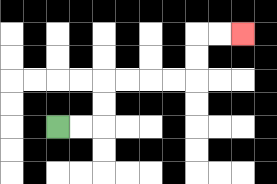{'start': '[2, 5]', 'end': '[10, 1]', 'path_directions': 'R,R,U,U,R,R,R,R,U,U,R,R', 'path_coordinates': '[[2, 5], [3, 5], [4, 5], [4, 4], [4, 3], [5, 3], [6, 3], [7, 3], [8, 3], [8, 2], [8, 1], [9, 1], [10, 1]]'}